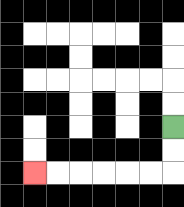{'start': '[7, 5]', 'end': '[1, 7]', 'path_directions': 'D,D,L,L,L,L,L,L', 'path_coordinates': '[[7, 5], [7, 6], [7, 7], [6, 7], [5, 7], [4, 7], [3, 7], [2, 7], [1, 7]]'}